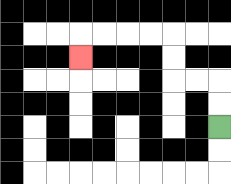{'start': '[9, 5]', 'end': '[3, 2]', 'path_directions': 'U,U,L,L,U,U,L,L,L,L,D', 'path_coordinates': '[[9, 5], [9, 4], [9, 3], [8, 3], [7, 3], [7, 2], [7, 1], [6, 1], [5, 1], [4, 1], [3, 1], [3, 2]]'}